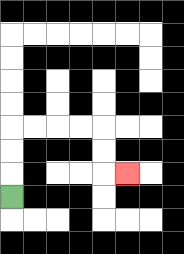{'start': '[0, 8]', 'end': '[5, 7]', 'path_directions': 'U,U,U,R,R,R,R,D,D,R', 'path_coordinates': '[[0, 8], [0, 7], [0, 6], [0, 5], [1, 5], [2, 5], [3, 5], [4, 5], [4, 6], [4, 7], [5, 7]]'}